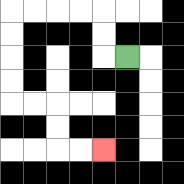{'start': '[5, 2]', 'end': '[4, 6]', 'path_directions': 'L,U,U,L,L,L,L,D,D,D,D,R,R,D,D,R,R', 'path_coordinates': '[[5, 2], [4, 2], [4, 1], [4, 0], [3, 0], [2, 0], [1, 0], [0, 0], [0, 1], [0, 2], [0, 3], [0, 4], [1, 4], [2, 4], [2, 5], [2, 6], [3, 6], [4, 6]]'}